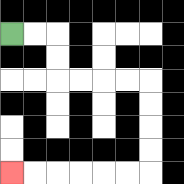{'start': '[0, 1]', 'end': '[0, 7]', 'path_directions': 'R,R,D,D,R,R,R,R,D,D,D,D,L,L,L,L,L,L', 'path_coordinates': '[[0, 1], [1, 1], [2, 1], [2, 2], [2, 3], [3, 3], [4, 3], [5, 3], [6, 3], [6, 4], [6, 5], [6, 6], [6, 7], [5, 7], [4, 7], [3, 7], [2, 7], [1, 7], [0, 7]]'}